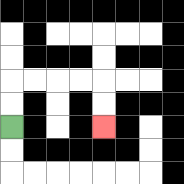{'start': '[0, 5]', 'end': '[4, 5]', 'path_directions': 'U,U,R,R,R,R,D,D', 'path_coordinates': '[[0, 5], [0, 4], [0, 3], [1, 3], [2, 3], [3, 3], [4, 3], [4, 4], [4, 5]]'}